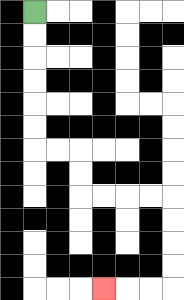{'start': '[1, 0]', 'end': '[4, 12]', 'path_directions': 'D,D,D,D,D,D,R,R,D,D,R,R,R,R,D,D,D,D,L,L,L', 'path_coordinates': '[[1, 0], [1, 1], [1, 2], [1, 3], [1, 4], [1, 5], [1, 6], [2, 6], [3, 6], [3, 7], [3, 8], [4, 8], [5, 8], [6, 8], [7, 8], [7, 9], [7, 10], [7, 11], [7, 12], [6, 12], [5, 12], [4, 12]]'}